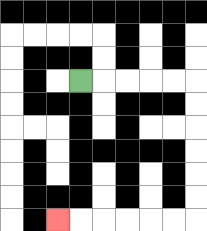{'start': '[3, 3]', 'end': '[2, 9]', 'path_directions': 'R,R,R,R,R,D,D,D,D,D,D,L,L,L,L,L,L', 'path_coordinates': '[[3, 3], [4, 3], [5, 3], [6, 3], [7, 3], [8, 3], [8, 4], [8, 5], [8, 6], [8, 7], [8, 8], [8, 9], [7, 9], [6, 9], [5, 9], [4, 9], [3, 9], [2, 9]]'}